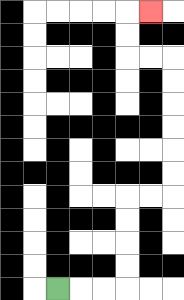{'start': '[2, 12]', 'end': '[6, 0]', 'path_directions': 'R,R,R,U,U,U,U,R,R,U,U,U,U,U,U,L,L,U,U,R', 'path_coordinates': '[[2, 12], [3, 12], [4, 12], [5, 12], [5, 11], [5, 10], [5, 9], [5, 8], [6, 8], [7, 8], [7, 7], [7, 6], [7, 5], [7, 4], [7, 3], [7, 2], [6, 2], [5, 2], [5, 1], [5, 0], [6, 0]]'}